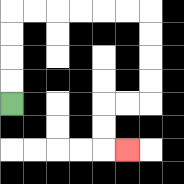{'start': '[0, 4]', 'end': '[5, 6]', 'path_directions': 'U,U,U,U,R,R,R,R,R,R,D,D,D,D,L,L,D,D,R', 'path_coordinates': '[[0, 4], [0, 3], [0, 2], [0, 1], [0, 0], [1, 0], [2, 0], [3, 0], [4, 0], [5, 0], [6, 0], [6, 1], [6, 2], [6, 3], [6, 4], [5, 4], [4, 4], [4, 5], [4, 6], [5, 6]]'}